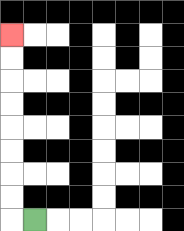{'start': '[1, 9]', 'end': '[0, 1]', 'path_directions': 'L,U,U,U,U,U,U,U,U', 'path_coordinates': '[[1, 9], [0, 9], [0, 8], [0, 7], [0, 6], [0, 5], [0, 4], [0, 3], [0, 2], [0, 1]]'}